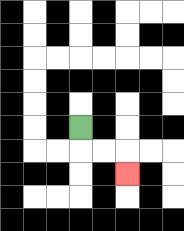{'start': '[3, 5]', 'end': '[5, 7]', 'path_directions': 'D,R,R,D', 'path_coordinates': '[[3, 5], [3, 6], [4, 6], [5, 6], [5, 7]]'}